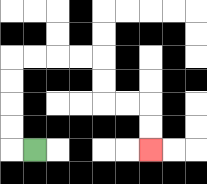{'start': '[1, 6]', 'end': '[6, 6]', 'path_directions': 'L,U,U,U,U,R,R,R,R,D,D,R,R,D,D', 'path_coordinates': '[[1, 6], [0, 6], [0, 5], [0, 4], [0, 3], [0, 2], [1, 2], [2, 2], [3, 2], [4, 2], [4, 3], [4, 4], [5, 4], [6, 4], [6, 5], [6, 6]]'}